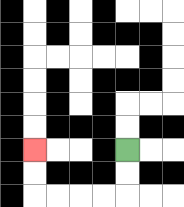{'start': '[5, 6]', 'end': '[1, 6]', 'path_directions': 'D,D,L,L,L,L,U,U', 'path_coordinates': '[[5, 6], [5, 7], [5, 8], [4, 8], [3, 8], [2, 8], [1, 8], [1, 7], [1, 6]]'}